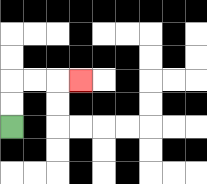{'start': '[0, 5]', 'end': '[3, 3]', 'path_directions': 'U,U,R,R,R', 'path_coordinates': '[[0, 5], [0, 4], [0, 3], [1, 3], [2, 3], [3, 3]]'}